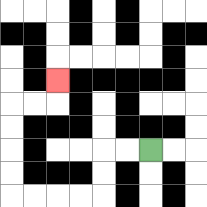{'start': '[6, 6]', 'end': '[2, 3]', 'path_directions': 'L,L,D,D,L,L,L,L,U,U,U,U,R,R,U', 'path_coordinates': '[[6, 6], [5, 6], [4, 6], [4, 7], [4, 8], [3, 8], [2, 8], [1, 8], [0, 8], [0, 7], [0, 6], [0, 5], [0, 4], [1, 4], [2, 4], [2, 3]]'}